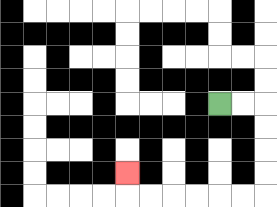{'start': '[9, 4]', 'end': '[5, 7]', 'path_directions': 'R,R,D,D,D,D,L,L,L,L,L,L,U', 'path_coordinates': '[[9, 4], [10, 4], [11, 4], [11, 5], [11, 6], [11, 7], [11, 8], [10, 8], [9, 8], [8, 8], [7, 8], [6, 8], [5, 8], [5, 7]]'}